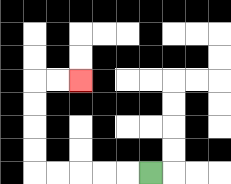{'start': '[6, 7]', 'end': '[3, 3]', 'path_directions': 'L,L,L,L,L,U,U,U,U,R,R', 'path_coordinates': '[[6, 7], [5, 7], [4, 7], [3, 7], [2, 7], [1, 7], [1, 6], [1, 5], [1, 4], [1, 3], [2, 3], [3, 3]]'}